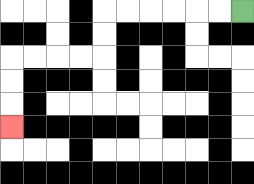{'start': '[10, 0]', 'end': '[0, 5]', 'path_directions': 'L,L,L,L,L,L,D,D,L,L,L,L,D,D,D', 'path_coordinates': '[[10, 0], [9, 0], [8, 0], [7, 0], [6, 0], [5, 0], [4, 0], [4, 1], [4, 2], [3, 2], [2, 2], [1, 2], [0, 2], [0, 3], [0, 4], [0, 5]]'}